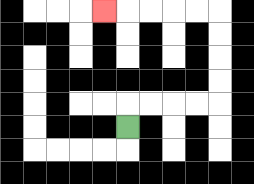{'start': '[5, 5]', 'end': '[4, 0]', 'path_directions': 'U,R,R,R,R,U,U,U,U,L,L,L,L,L', 'path_coordinates': '[[5, 5], [5, 4], [6, 4], [7, 4], [8, 4], [9, 4], [9, 3], [9, 2], [9, 1], [9, 0], [8, 0], [7, 0], [6, 0], [5, 0], [4, 0]]'}